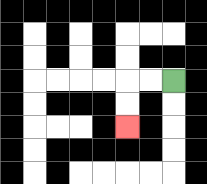{'start': '[7, 3]', 'end': '[5, 5]', 'path_directions': 'L,L,D,D', 'path_coordinates': '[[7, 3], [6, 3], [5, 3], [5, 4], [5, 5]]'}